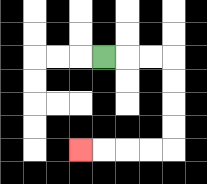{'start': '[4, 2]', 'end': '[3, 6]', 'path_directions': 'R,R,R,D,D,D,D,L,L,L,L', 'path_coordinates': '[[4, 2], [5, 2], [6, 2], [7, 2], [7, 3], [7, 4], [7, 5], [7, 6], [6, 6], [5, 6], [4, 6], [3, 6]]'}